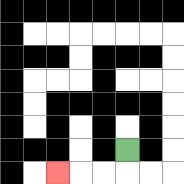{'start': '[5, 6]', 'end': '[2, 7]', 'path_directions': 'D,L,L,L', 'path_coordinates': '[[5, 6], [5, 7], [4, 7], [3, 7], [2, 7]]'}